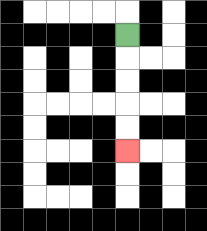{'start': '[5, 1]', 'end': '[5, 6]', 'path_directions': 'D,D,D,D,D', 'path_coordinates': '[[5, 1], [5, 2], [5, 3], [5, 4], [5, 5], [5, 6]]'}